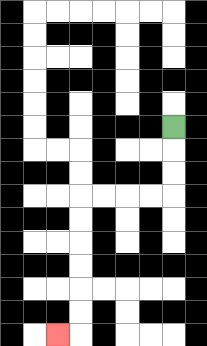{'start': '[7, 5]', 'end': '[2, 14]', 'path_directions': 'D,D,D,L,L,L,L,D,D,D,D,D,D,L', 'path_coordinates': '[[7, 5], [7, 6], [7, 7], [7, 8], [6, 8], [5, 8], [4, 8], [3, 8], [3, 9], [3, 10], [3, 11], [3, 12], [3, 13], [3, 14], [2, 14]]'}